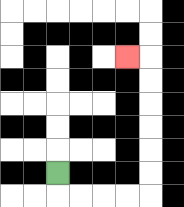{'start': '[2, 7]', 'end': '[5, 2]', 'path_directions': 'D,R,R,R,R,U,U,U,U,U,U,L', 'path_coordinates': '[[2, 7], [2, 8], [3, 8], [4, 8], [5, 8], [6, 8], [6, 7], [6, 6], [6, 5], [6, 4], [6, 3], [6, 2], [5, 2]]'}